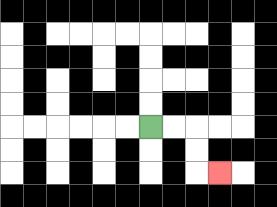{'start': '[6, 5]', 'end': '[9, 7]', 'path_directions': 'R,R,D,D,R', 'path_coordinates': '[[6, 5], [7, 5], [8, 5], [8, 6], [8, 7], [9, 7]]'}